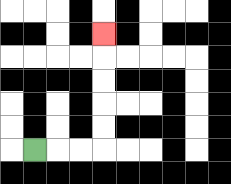{'start': '[1, 6]', 'end': '[4, 1]', 'path_directions': 'R,R,R,U,U,U,U,U', 'path_coordinates': '[[1, 6], [2, 6], [3, 6], [4, 6], [4, 5], [4, 4], [4, 3], [4, 2], [4, 1]]'}